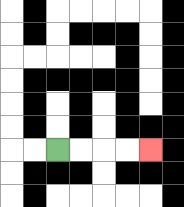{'start': '[2, 6]', 'end': '[6, 6]', 'path_directions': 'R,R,R,R', 'path_coordinates': '[[2, 6], [3, 6], [4, 6], [5, 6], [6, 6]]'}